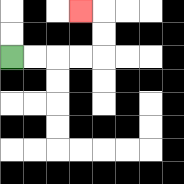{'start': '[0, 2]', 'end': '[3, 0]', 'path_directions': 'R,R,R,R,U,U,L', 'path_coordinates': '[[0, 2], [1, 2], [2, 2], [3, 2], [4, 2], [4, 1], [4, 0], [3, 0]]'}